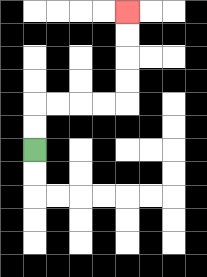{'start': '[1, 6]', 'end': '[5, 0]', 'path_directions': 'U,U,R,R,R,R,U,U,U,U', 'path_coordinates': '[[1, 6], [1, 5], [1, 4], [2, 4], [3, 4], [4, 4], [5, 4], [5, 3], [5, 2], [5, 1], [5, 0]]'}